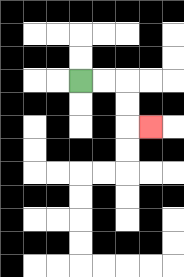{'start': '[3, 3]', 'end': '[6, 5]', 'path_directions': 'R,R,D,D,R', 'path_coordinates': '[[3, 3], [4, 3], [5, 3], [5, 4], [5, 5], [6, 5]]'}